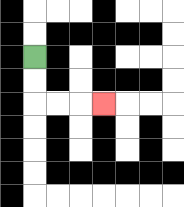{'start': '[1, 2]', 'end': '[4, 4]', 'path_directions': 'D,D,R,R,R', 'path_coordinates': '[[1, 2], [1, 3], [1, 4], [2, 4], [3, 4], [4, 4]]'}